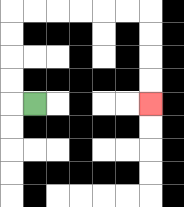{'start': '[1, 4]', 'end': '[6, 4]', 'path_directions': 'L,U,U,U,U,R,R,R,R,R,R,D,D,D,D', 'path_coordinates': '[[1, 4], [0, 4], [0, 3], [0, 2], [0, 1], [0, 0], [1, 0], [2, 0], [3, 0], [4, 0], [5, 0], [6, 0], [6, 1], [6, 2], [6, 3], [6, 4]]'}